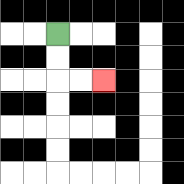{'start': '[2, 1]', 'end': '[4, 3]', 'path_directions': 'D,D,R,R', 'path_coordinates': '[[2, 1], [2, 2], [2, 3], [3, 3], [4, 3]]'}